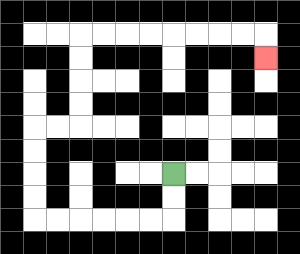{'start': '[7, 7]', 'end': '[11, 2]', 'path_directions': 'D,D,L,L,L,L,L,L,U,U,U,U,R,R,U,U,U,U,R,R,R,R,R,R,R,R,D', 'path_coordinates': '[[7, 7], [7, 8], [7, 9], [6, 9], [5, 9], [4, 9], [3, 9], [2, 9], [1, 9], [1, 8], [1, 7], [1, 6], [1, 5], [2, 5], [3, 5], [3, 4], [3, 3], [3, 2], [3, 1], [4, 1], [5, 1], [6, 1], [7, 1], [8, 1], [9, 1], [10, 1], [11, 1], [11, 2]]'}